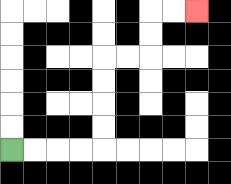{'start': '[0, 6]', 'end': '[8, 0]', 'path_directions': 'R,R,R,R,U,U,U,U,R,R,U,U,R,R', 'path_coordinates': '[[0, 6], [1, 6], [2, 6], [3, 6], [4, 6], [4, 5], [4, 4], [4, 3], [4, 2], [5, 2], [6, 2], [6, 1], [6, 0], [7, 0], [8, 0]]'}